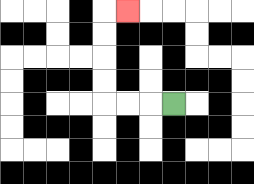{'start': '[7, 4]', 'end': '[5, 0]', 'path_directions': 'L,L,L,U,U,U,U,R', 'path_coordinates': '[[7, 4], [6, 4], [5, 4], [4, 4], [4, 3], [4, 2], [4, 1], [4, 0], [5, 0]]'}